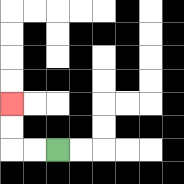{'start': '[2, 6]', 'end': '[0, 4]', 'path_directions': 'L,L,U,U', 'path_coordinates': '[[2, 6], [1, 6], [0, 6], [0, 5], [0, 4]]'}